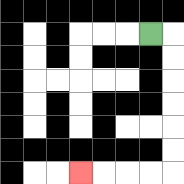{'start': '[6, 1]', 'end': '[3, 7]', 'path_directions': 'R,D,D,D,D,D,D,L,L,L,L', 'path_coordinates': '[[6, 1], [7, 1], [7, 2], [7, 3], [7, 4], [7, 5], [7, 6], [7, 7], [6, 7], [5, 7], [4, 7], [3, 7]]'}